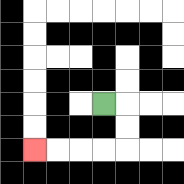{'start': '[4, 4]', 'end': '[1, 6]', 'path_directions': 'R,D,D,L,L,L,L', 'path_coordinates': '[[4, 4], [5, 4], [5, 5], [5, 6], [4, 6], [3, 6], [2, 6], [1, 6]]'}